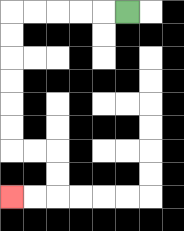{'start': '[5, 0]', 'end': '[0, 8]', 'path_directions': 'L,L,L,L,L,D,D,D,D,D,D,R,R,D,D,L,L', 'path_coordinates': '[[5, 0], [4, 0], [3, 0], [2, 0], [1, 0], [0, 0], [0, 1], [0, 2], [0, 3], [0, 4], [0, 5], [0, 6], [1, 6], [2, 6], [2, 7], [2, 8], [1, 8], [0, 8]]'}